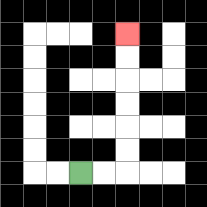{'start': '[3, 7]', 'end': '[5, 1]', 'path_directions': 'R,R,U,U,U,U,U,U', 'path_coordinates': '[[3, 7], [4, 7], [5, 7], [5, 6], [5, 5], [5, 4], [5, 3], [5, 2], [5, 1]]'}